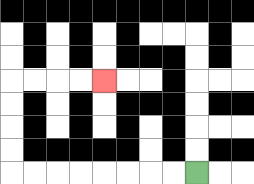{'start': '[8, 7]', 'end': '[4, 3]', 'path_directions': 'L,L,L,L,L,L,L,L,U,U,U,U,R,R,R,R', 'path_coordinates': '[[8, 7], [7, 7], [6, 7], [5, 7], [4, 7], [3, 7], [2, 7], [1, 7], [0, 7], [0, 6], [0, 5], [0, 4], [0, 3], [1, 3], [2, 3], [3, 3], [4, 3]]'}